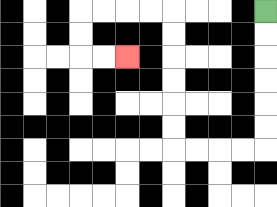{'start': '[11, 0]', 'end': '[5, 2]', 'path_directions': 'D,D,D,D,D,D,L,L,L,L,U,U,U,U,U,U,L,L,L,L,D,D,R,R', 'path_coordinates': '[[11, 0], [11, 1], [11, 2], [11, 3], [11, 4], [11, 5], [11, 6], [10, 6], [9, 6], [8, 6], [7, 6], [7, 5], [7, 4], [7, 3], [7, 2], [7, 1], [7, 0], [6, 0], [5, 0], [4, 0], [3, 0], [3, 1], [3, 2], [4, 2], [5, 2]]'}